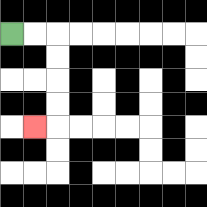{'start': '[0, 1]', 'end': '[1, 5]', 'path_directions': 'R,R,D,D,D,D,L', 'path_coordinates': '[[0, 1], [1, 1], [2, 1], [2, 2], [2, 3], [2, 4], [2, 5], [1, 5]]'}